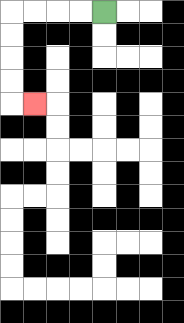{'start': '[4, 0]', 'end': '[1, 4]', 'path_directions': 'L,L,L,L,D,D,D,D,R', 'path_coordinates': '[[4, 0], [3, 0], [2, 0], [1, 0], [0, 0], [0, 1], [0, 2], [0, 3], [0, 4], [1, 4]]'}